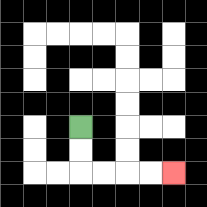{'start': '[3, 5]', 'end': '[7, 7]', 'path_directions': 'D,D,R,R,R,R', 'path_coordinates': '[[3, 5], [3, 6], [3, 7], [4, 7], [5, 7], [6, 7], [7, 7]]'}